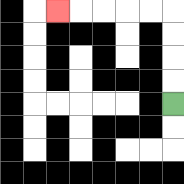{'start': '[7, 4]', 'end': '[2, 0]', 'path_directions': 'U,U,U,U,L,L,L,L,L', 'path_coordinates': '[[7, 4], [7, 3], [7, 2], [7, 1], [7, 0], [6, 0], [5, 0], [4, 0], [3, 0], [2, 0]]'}